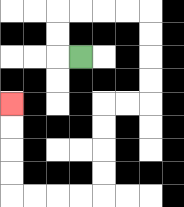{'start': '[3, 2]', 'end': '[0, 4]', 'path_directions': 'L,U,U,R,R,R,R,D,D,D,D,L,L,D,D,D,D,L,L,L,L,U,U,U,U', 'path_coordinates': '[[3, 2], [2, 2], [2, 1], [2, 0], [3, 0], [4, 0], [5, 0], [6, 0], [6, 1], [6, 2], [6, 3], [6, 4], [5, 4], [4, 4], [4, 5], [4, 6], [4, 7], [4, 8], [3, 8], [2, 8], [1, 8], [0, 8], [0, 7], [0, 6], [0, 5], [0, 4]]'}